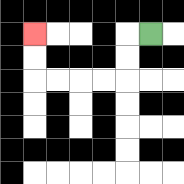{'start': '[6, 1]', 'end': '[1, 1]', 'path_directions': 'L,D,D,L,L,L,L,U,U', 'path_coordinates': '[[6, 1], [5, 1], [5, 2], [5, 3], [4, 3], [3, 3], [2, 3], [1, 3], [1, 2], [1, 1]]'}